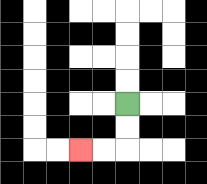{'start': '[5, 4]', 'end': '[3, 6]', 'path_directions': 'D,D,L,L', 'path_coordinates': '[[5, 4], [5, 5], [5, 6], [4, 6], [3, 6]]'}